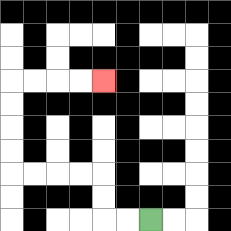{'start': '[6, 9]', 'end': '[4, 3]', 'path_directions': 'L,L,U,U,L,L,L,L,U,U,U,U,R,R,R,R', 'path_coordinates': '[[6, 9], [5, 9], [4, 9], [4, 8], [4, 7], [3, 7], [2, 7], [1, 7], [0, 7], [0, 6], [0, 5], [0, 4], [0, 3], [1, 3], [2, 3], [3, 3], [4, 3]]'}